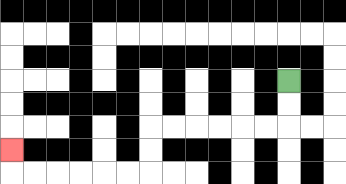{'start': '[12, 3]', 'end': '[0, 6]', 'path_directions': 'D,D,L,L,L,L,L,L,D,D,L,L,L,L,L,L,U', 'path_coordinates': '[[12, 3], [12, 4], [12, 5], [11, 5], [10, 5], [9, 5], [8, 5], [7, 5], [6, 5], [6, 6], [6, 7], [5, 7], [4, 7], [3, 7], [2, 7], [1, 7], [0, 7], [0, 6]]'}